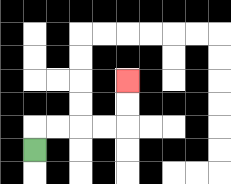{'start': '[1, 6]', 'end': '[5, 3]', 'path_directions': 'U,R,R,R,R,U,U', 'path_coordinates': '[[1, 6], [1, 5], [2, 5], [3, 5], [4, 5], [5, 5], [5, 4], [5, 3]]'}